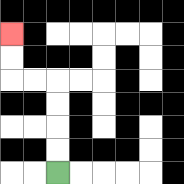{'start': '[2, 7]', 'end': '[0, 1]', 'path_directions': 'U,U,U,U,L,L,U,U', 'path_coordinates': '[[2, 7], [2, 6], [2, 5], [2, 4], [2, 3], [1, 3], [0, 3], [0, 2], [0, 1]]'}